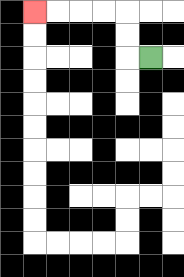{'start': '[6, 2]', 'end': '[1, 0]', 'path_directions': 'L,U,U,L,L,L,L', 'path_coordinates': '[[6, 2], [5, 2], [5, 1], [5, 0], [4, 0], [3, 0], [2, 0], [1, 0]]'}